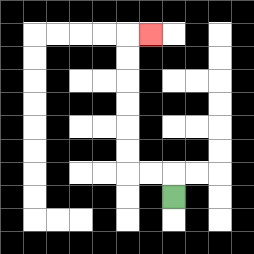{'start': '[7, 8]', 'end': '[6, 1]', 'path_directions': 'U,L,L,U,U,U,U,U,U,R', 'path_coordinates': '[[7, 8], [7, 7], [6, 7], [5, 7], [5, 6], [5, 5], [5, 4], [5, 3], [5, 2], [5, 1], [6, 1]]'}